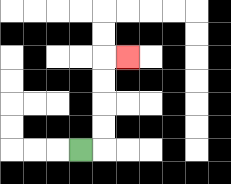{'start': '[3, 6]', 'end': '[5, 2]', 'path_directions': 'R,U,U,U,U,R', 'path_coordinates': '[[3, 6], [4, 6], [4, 5], [4, 4], [4, 3], [4, 2], [5, 2]]'}